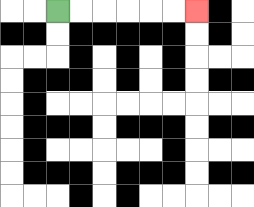{'start': '[2, 0]', 'end': '[8, 0]', 'path_directions': 'R,R,R,R,R,R', 'path_coordinates': '[[2, 0], [3, 0], [4, 0], [5, 0], [6, 0], [7, 0], [8, 0]]'}